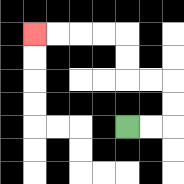{'start': '[5, 5]', 'end': '[1, 1]', 'path_directions': 'R,R,U,U,L,L,U,U,L,L,L,L', 'path_coordinates': '[[5, 5], [6, 5], [7, 5], [7, 4], [7, 3], [6, 3], [5, 3], [5, 2], [5, 1], [4, 1], [3, 1], [2, 1], [1, 1]]'}